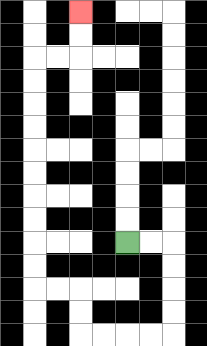{'start': '[5, 10]', 'end': '[3, 0]', 'path_directions': 'R,R,D,D,D,D,L,L,L,L,U,U,L,L,U,U,U,U,U,U,U,U,U,U,R,R,U,U', 'path_coordinates': '[[5, 10], [6, 10], [7, 10], [7, 11], [7, 12], [7, 13], [7, 14], [6, 14], [5, 14], [4, 14], [3, 14], [3, 13], [3, 12], [2, 12], [1, 12], [1, 11], [1, 10], [1, 9], [1, 8], [1, 7], [1, 6], [1, 5], [1, 4], [1, 3], [1, 2], [2, 2], [3, 2], [3, 1], [3, 0]]'}